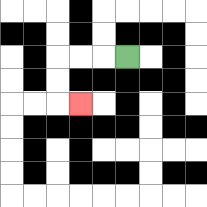{'start': '[5, 2]', 'end': '[3, 4]', 'path_directions': 'L,L,L,D,D,R', 'path_coordinates': '[[5, 2], [4, 2], [3, 2], [2, 2], [2, 3], [2, 4], [3, 4]]'}